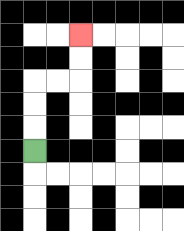{'start': '[1, 6]', 'end': '[3, 1]', 'path_directions': 'U,U,U,R,R,U,U', 'path_coordinates': '[[1, 6], [1, 5], [1, 4], [1, 3], [2, 3], [3, 3], [3, 2], [3, 1]]'}